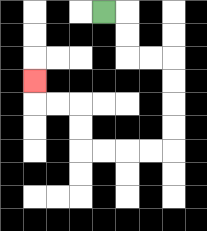{'start': '[4, 0]', 'end': '[1, 3]', 'path_directions': 'R,D,D,R,R,D,D,D,D,L,L,L,L,U,U,L,L,U', 'path_coordinates': '[[4, 0], [5, 0], [5, 1], [5, 2], [6, 2], [7, 2], [7, 3], [7, 4], [7, 5], [7, 6], [6, 6], [5, 6], [4, 6], [3, 6], [3, 5], [3, 4], [2, 4], [1, 4], [1, 3]]'}